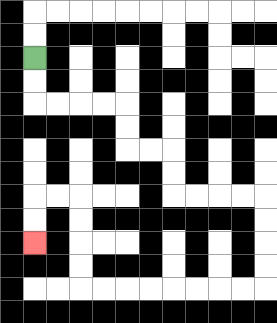{'start': '[1, 2]', 'end': '[1, 10]', 'path_directions': 'D,D,R,R,R,R,D,D,R,R,D,D,R,R,R,R,D,D,D,D,L,L,L,L,L,L,L,L,U,U,U,U,L,L,D,D', 'path_coordinates': '[[1, 2], [1, 3], [1, 4], [2, 4], [3, 4], [4, 4], [5, 4], [5, 5], [5, 6], [6, 6], [7, 6], [7, 7], [7, 8], [8, 8], [9, 8], [10, 8], [11, 8], [11, 9], [11, 10], [11, 11], [11, 12], [10, 12], [9, 12], [8, 12], [7, 12], [6, 12], [5, 12], [4, 12], [3, 12], [3, 11], [3, 10], [3, 9], [3, 8], [2, 8], [1, 8], [1, 9], [1, 10]]'}